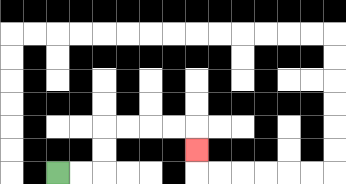{'start': '[2, 7]', 'end': '[8, 6]', 'path_directions': 'R,R,U,U,R,R,R,R,D', 'path_coordinates': '[[2, 7], [3, 7], [4, 7], [4, 6], [4, 5], [5, 5], [6, 5], [7, 5], [8, 5], [8, 6]]'}